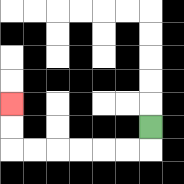{'start': '[6, 5]', 'end': '[0, 4]', 'path_directions': 'D,L,L,L,L,L,L,U,U', 'path_coordinates': '[[6, 5], [6, 6], [5, 6], [4, 6], [3, 6], [2, 6], [1, 6], [0, 6], [0, 5], [0, 4]]'}